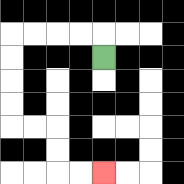{'start': '[4, 2]', 'end': '[4, 7]', 'path_directions': 'U,L,L,L,L,D,D,D,D,R,R,D,D,R,R', 'path_coordinates': '[[4, 2], [4, 1], [3, 1], [2, 1], [1, 1], [0, 1], [0, 2], [0, 3], [0, 4], [0, 5], [1, 5], [2, 5], [2, 6], [2, 7], [3, 7], [4, 7]]'}